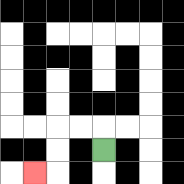{'start': '[4, 6]', 'end': '[1, 7]', 'path_directions': 'U,L,L,D,D,L', 'path_coordinates': '[[4, 6], [4, 5], [3, 5], [2, 5], [2, 6], [2, 7], [1, 7]]'}